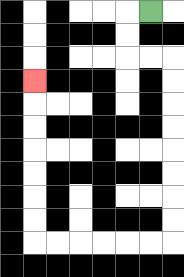{'start': '[6, 0]', 'end': '[1, 3]', 'path_directions': 'L,D,D,R,R,D,D,D,D,D,D,D,D,L,L,L,L,L,L,U,U,U,U,U,U,U', 'path_coordinates': '[[6, 0], [5, 0], [5, 1], [5, 2], [6, 2], [7, 2], [7, 3], [7, 4], [7, 5], [7, 6], [7, 7], [7, 8], [7, 9], [7, 10], [6, 10], [5, 10], [4, 10], [3, 10], [2, 10], [1, 10], [1, 9], [1, 8], [1, 7], [1, 6], [1, 5], [1, 4], [1, 3]]'}